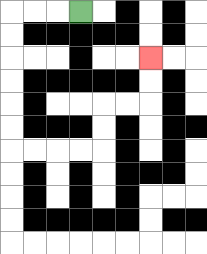{'start': '[3, 0]', 'end': '[6, 2]', 'path_directions': 'L,L,L,D,D,D,D,D,D,R,R,R,R,U,U,R,R,U,U', 'path_coordinates': '[[3, 0], [2, 0], [1, 0], [0, 0], [0, 1], [0, 2], [0, 3], [0, 4], [0, 5], [0, 6], [1, 6], [2, 6], [3, 6], [4, 6], [4, 5], [4, 4], [5, 4], [6, 4], [6, 3], [6, 2]]'}